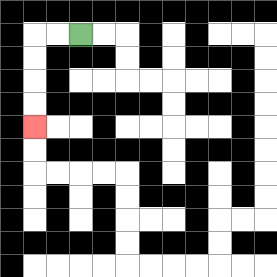{'start': '[3, 1]', 'end': '[1, 5]', 'path_directions': 'L,L,D,D,D,D', 'path_coordinates': '[[3, 1], [2, 1], [1, 1], [1, 2], [1, 3], [1, 4], [1, 5]]'}